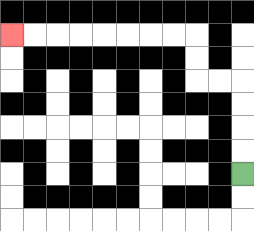{'start': '[10, 7]', 'end': '[0, 1]', 'path_directions': 'U,U,U,U,L,L,U,U,L,L,L,L,L,L,L,L', 'path_coordinates': '[[10, 7], [10, 6], [10, 5], [10, 4], [10, 3], [9, 3], [8, 3], [8, 2], [8, 1], [7, 1], [6, 1], [5, 1], [4, 1], [3, 1], [2, 1], [1, 1], [0, 1]]'}